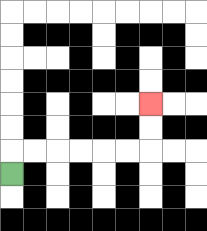{'start': '[0, 7]', 'end': '[6, 4]', 'path_directions': 'U,R,R,R,R,R,R,U,U', 'path_coordinates': '[[0, 7], [0, 6], [1, 6], [2, 6], [3, 6], [4, 6], [5, 6], [6, 6], [6, 5], [6, 4]]'}